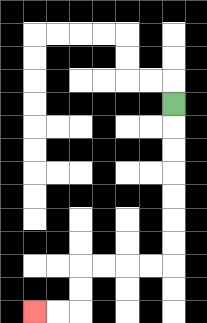{'start': '[7, 4]', 'end': '[1, 13]', 'path_directions': 'D,D,D,D,D,D,D,L,L,L,L,D,D,L,L', 'path_coordinates': '[[7, 4], [7, 5], [7, 6], [7, 7], [7, 8], [7, 9], [7, 10], [7, 11], [6, 11], [5, 11], [4, 11], [3, 11], [3, 12], [3, 13], [2, 13], [1, 13]]'}